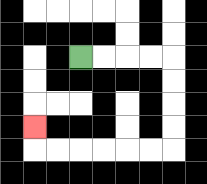{'start': '[3, 2]', 'end': '[1, 5]', 'path_directions': 'R,R,R,R,D,D,D,D,L,L,L,L,L,L,U', 'path_coordinates': '[[3, 2], [4, 2], [5, 2], [6, 2], [7, 2], [7, 3], [7, 4], [7, 5], [7, 6], [6, 6], [5, 6], [4, 6], [3, 6], [2, 6], [1, 6], [1, 5]]'}